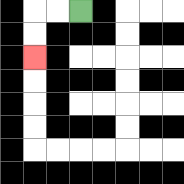{'start': '[3, 0]', 'end': '[1, 2]', 'path_directions': 'L,L,D,D', 'path_coordinates': '[[3, 0], [2, 0], [1, 0], [1, 1], [1, 2]]'}